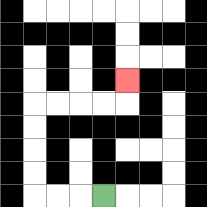{'start': '[4, 8]', 'end': '[5, 3]', 'path_directions': 'L,L,L,U,U,U,U,R,R,R,R,U', 'path_coordinates': '[[4, 8], [3, 8], [2, 8], [1, 8], [1, 7], [1, 6], [1, 5], [1, 4], [2, 4], [3, 4], [4, 4], [5, 4], [5, 3]]'}